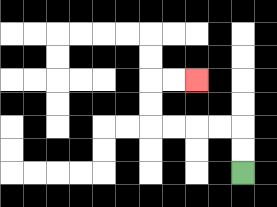{'start': '[10, 7]', 'end': '[8, 3]', 'path_directions': 'U,U,L,L,L,L,U,U,R,R', 'path_coordinates': '[[10, 7], [10, 6], [10, 5], [9, 5], [8, 5], [7, 5], [6, 5], [6, 4], [6, 3], [7, 3], [8, 3]]'}